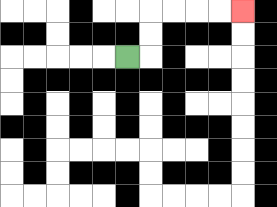{'start': '[5, 2]', 'end': '[10, 0]', 'path_directions': 'R,U,U,R,R,R,R', 'path_coordinates': '[[5, 2], [6, 2], [6, 1], [6, 0], [7, 0], [8, 0], [9, 0], [10, 0]]'}